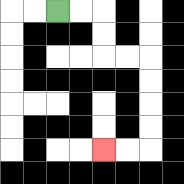{'start': '[2, 0]', 'end': '[4, 6]', 'path_directions': 'R,R,D,D,R,R,D,D,D,D,L,L', 'path_coordinates': '[[2, 0], [3, 0], [4, 0], [4, 1], [4, 2], [5, 2], [6, 2], [6, 3], [6, 4], [6, 5], [6, 6], [5, 6], [4, 6]]'}